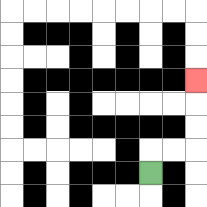{'start': '[6, 7]', 'end': '[8, 3]', 'path_directions': 'U,R,R,U,U,U', 'path_coordinates': '[[6, 7], [6, 6], [7, 6], [8, 6], [8, 5], [8, 4], [8, 3]]'}